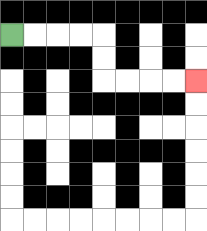{'start': '[0, 1]', 'end': '[8, 3]', 'path_directions': 'R,R,R,R,D,D,R,R,R,R', 'path_coordinates': '[[0, 1], [1, 1], [2, 1], [3, 1], [4, 1], [4, 2], [4, 3], [5, 3], [6, 3], [7, 3], [8, 3]]'}